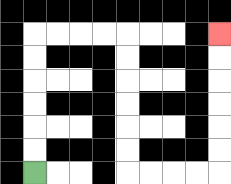{'start': '[1, 7]', 'end': '[9, 1]', 'path_directions': 'U,U,U,U,U,U,R,R,R,R,D,D,D,D,D,D,R,R,R,R,U,U,U,U,U,U', 'path_coordinates': '[[1, 7], [1, 6], [1, 5], [1, 4], [1, 3], [1, 2], [1, 1], [2, 1], [3, 1], [4, 1], [5, 1], [5, 2], [5, 3], [5, 4], [5, 5], [5, 6], [5, 7], [6, 7], [7, 7], [8, 7], [9, 7], [9, 6], [9, 5], [9, 4], [9, 3], [9, 2], [9, 1]]'}